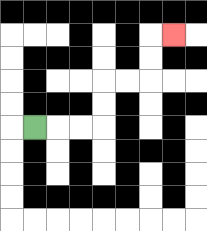{'start': '[1, 5]', 'end': '[7, 1]', 'path_directions': 'R,R,R,U,U,R,R,U,U,R', 'path_coordinates': '[[1, 5], [2, 5], [3, 5], [4, 5], [4, 4], [4, 3], [5, 3], [6, 3], [6, 2], [6, 1], [7, 1]]'}